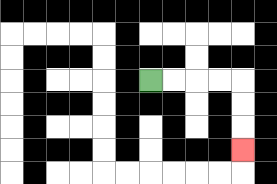{'start': '[6, 3]', 'end': '[10, 6]', 'path_directions': 'R,R,R,R,D,D,D', 'path_coordinates': '[[6, 3], [7, 3], [8, 3], [9, 3], [10, 3], [10, 4], [10, 5], [10, 6]]'}